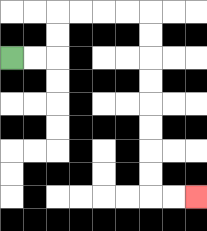{'start': '[0, 2]', 'end': '[8, 8]', 'path_directions': 'R,R,U,U,R,R,R,R,D,D,D,D,D,D,D,D,R,R', 'path_coordinates': '[[0, 2], [1, 2], [2, 2], [2, 1], [2, 0], [3, 0], [4, 0], [5, 0], [6, 0], [6, 1], [6, 2], [6, 3], [6, 4], [6, 5], [6, 6], [6, 7], [6, 8], [7, 8], [8, 8]]'}